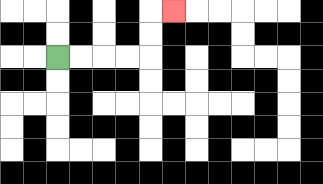{'start': '[2, 2]', 'end': '[7, 0]', 'path_directions': 'R,R,R,R,U,U,R', 'path_coordinates': '[[2, 2], [3, 2], [4, 2], [5, 2], [6, 2], [6, 1], [6, 0], [7, 0]]'}